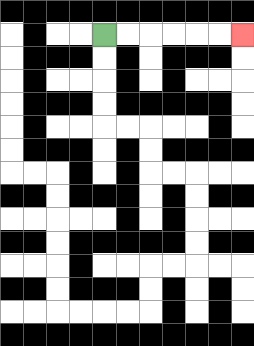{'start': '[4, 1]', 'end': '[10, 1]', 'path_directions': 'R,R,R,R,R,R', 'path_coordinates': '[[4, 1], [5, 1], [6, 1], [7, 1], [8, 1], [9, 1], [10, 1]]'}